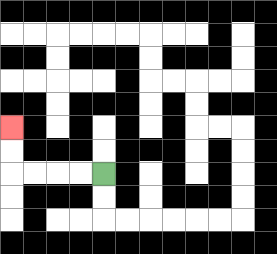{'start': '[4, 7]', 'end': '[0, 5]', 'path_directions': 'L,L,L,L,U,U', 'path_coordinates': '[[4, 7], [3, 7], [2, 7], [1, 7], [0, 7], [0, 6], [0, 5]]'}